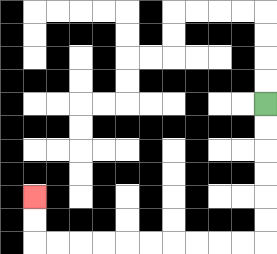{'start': '[11, 4]', 'end': '[1, 8]', 'path_directions': 'D,D,D,D,D,D,L,L,L,L,L,L,L,L,L,L,U,U', 'path_coordinates': '[[11, 4], [11, 5], [11, 6], [11, 7], [11, 8], [11, 9], [11, 10], [10, 10], [9, 10], [8, 10], [7, 10], [6, 10], [5, 10], [4, 10], [3, 10], [2, 10], [1, 10], [1, 9], [1, 8]]'}